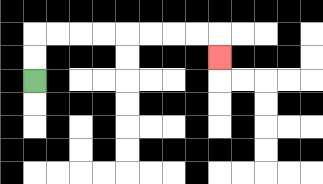{'start': '[1, 3]', 'end': '[9, 2]', 'path_directions': 'U,U,R,R,R,R,R,R,R,R,D', 'path_coordinates': '[[1, 3], [1, 2], [1, 1], [2, 1], [3, 1], [4, 1], [5, 1], [6, 1], [7, 1], [8, 1], [9, 1], [9, 2]]'}